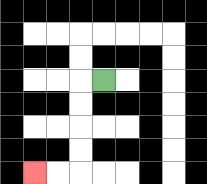{'start': '[4, 3]', 'end': '[1, 7]', 'path_directions': 'L,D,D,D,D,L,L', 'path_coordinates': '[[4, 3], [3, 3], [3, 4], [3, 5], [3, 6], [3, 7], [2, 7], [1, 7]]'}